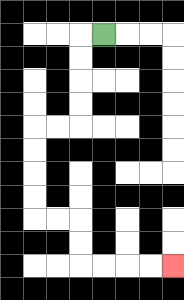{'start': '[4, 1]', 'end': '[7, 11]', 'path_directions': 'L,D,D,D,D,L,L,D,D,D,D,R,R,D,D,R,R,R,R', 'path_coordinates': '[[4, 1], [3, 1], [3, 2], [3, 3], [3, 4], [3, 5], [2, 5], [1, 5], [1, 6], [1, 7], [1, 8], [1, 9], [2, 9], [3, 9], [3, 10], [3, 11], [4, 11], [5, 11], [6, 11], [7, 11]]'}